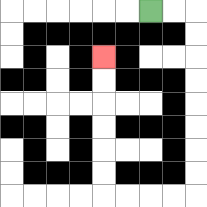{'start': '[6, 0]', 'end': '[4, 2]', 'path_directions': 'R,R,D,D,D,D,D,D,D,D,L,L,L,L,U,U,U,U,U,U', 'path_coordinates': '[[6, 0], [7, 0], [8, 0], [8, 1], [8, 2], [8, 3], [8, 4], [8, 5], [8, 6], [8, 7], [8, 8], [7, 8], [6, 8], [5, 8], [4, 8], [4, 7], [4, 6], [4, 5], [4, 4], [4, 3], [4, 2]]'}